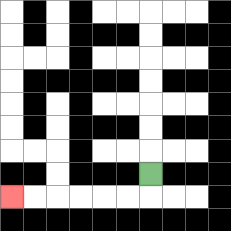{'start': '[6, 7]', 'end': '[0, 8]', 'path_directions': 'D,L,L,L,L,L,L', 'path_coordinates': '[[6, 7], [6, 8], [5, 8], [4, 8], [3, 8], [2, 8], [1, 8], [0, 8]]'}